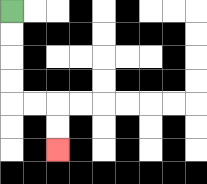{'start': '[0, 0]', 'end': '[2, 6]', 'path_directions': 'D,D,D,D,R,R,D,D', 'path_coordinates': '[[0, 0], [0, 1], [0, 2], [0, 3], [0, 4], [1, 4], [2, 4], [2, 5], [2, 6]]'}